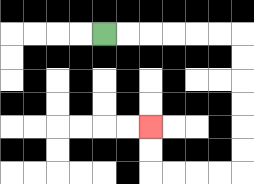{'start': '[4, 1]', 'end': '[6, 5]', 'path_directions': 'R,R,R,R,R,R,D,D,D,D,D,D,L,L,L,L,U,U', 'path_coordinates': '[[4, 1], [5, 1], [6, 1], [7, 1], [8, 1], [9, 1], [10, 1], [10, 2], [10, 3], [10, 4], [10, 5], [10, 6], [10, 7], [9, 7], [8, 7], [7, 7], [6, 7], [6, 6], [6, 5]]'}